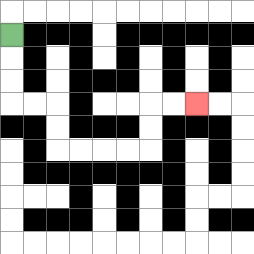{'start': '[0, 1]', 'end': '[8, 4]', 'path_directions': 'D,D,D,R,R,D,D,R,R,R,R,U,U,R,R', 'path_coordinates': '[[0, 1], [0, 2], [0, 3], [0, 4], [1, 4], [2, 4], [2, 5], [2, 6], [3, 6], [4, 6], [5, 6], [6, 6], [6, 5], [6, 4], [7, 4], [8, 4]]'}